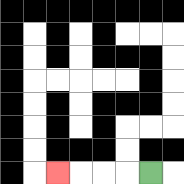{'start': '[6, 7]', 'end': '[2, 7]', 'path_directions': 'L,L,L,L', 'path_coordinates': '[[6, 7], [5, 7], [4, 7], [3, 7], [2, 7]]'}